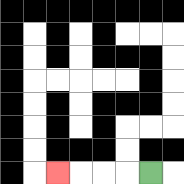{'start': '[6, 7]', 'end': '[2, 7]', 'path_directions': 'L,L,L,L', 'path_coordinates': '[[6, 7], [5, 7], [4, 7], [3, 7], [2, 7]]'}